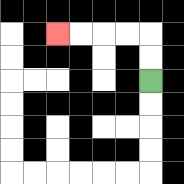{'start': '[6, 3]', 'end': '[2, 1]', 'path_directions': 'U,U,L,L,L,L', 'path_coordinates': '[[6, 3], [6, 2], [6, 1], [5, 1], [4, 1], [3, 1], [2, 1]]'}